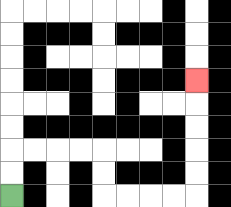{'start': '[0, 8]', 'end': '[8, 3]', 'path_directions': 'U,U,R,R,R,R,D,D,R,R,R,R,U,U,U,U,U', 'path_coordinates': '[[0, 8], [0, 7], [0, 6], [1, 6], [2, 6], [3, 6], [4, 6], [4, 7], [4, 8], [5, 8], [6, 8], [7, 8], [8, 8], [8, 7], [8, 6], [8, 5], [8, 4], [8, 3]]'}